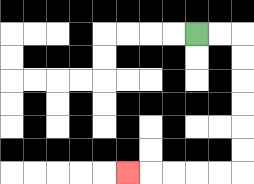{'start': '[8, 1]', 'end': '[5, 7]', 'path_directions': 'R,R,D,D,D,D,D,D,L,L,L,L,L', 'path_coordinates': '[[8, 1], [9, 1], [10, 1], [10, 2], [10, 3], [10, 4], [10, 5], [10, 6], [10, 7], [9, 7], [8, 7], [7, 7], [6, 7], [5, 7]]'}